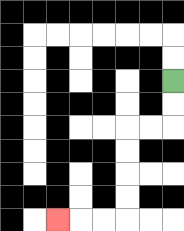{'start': '[7, 3]', 'end': '[2, 9]', 'path_directions': 'D,D,L,L,D,D,D,D,L,L,L', 'path_coordinates': '[[7, 3], [7, 4], [7, 5], [6, 5], [5, 5], [5, 6], [5, 7], [5, 8], [5, 9], [4, 9], [3, 9], [2, 9]]'}